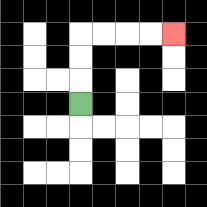{'start': '[3, 4]', 'end': '[7, 1]', 'path_directions': 'U,U,U,R,R,R,R', 'path_coordinates': '[[3, 4], [3, 3], [3, 2], [3, 1], [4, 1], [5, 1], [6, 1], [7, 1]]'}